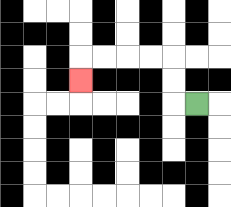{'start': '[8, 4]', 'end': '[3, 3]', 'path_directions': 'L,U,U,L,L,L,L,D', 'path_coordinates': '[[8, 4], [7, 4], [7, 3], [7, 2], [6, 2], [5, 2], [4, 2], [3, 2], [3, 3]]'}